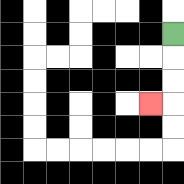{'start': '[7, 1]', 'end': '[6, 4]', 'path_directions': 'D,D,D,L', 'path_coordinates': '[[7, 1], [7, 2], [7, 3], [7, 4], [6, 4]]'}